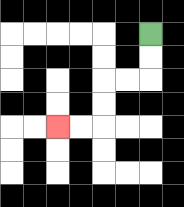{'start': '[6, 1]', 'end': '[2, 5]', 'path_directions': 'D,D,L,L,D,D,L,L', 'path_coordinates': '[[6, 1], [6, 2], [6, 3], [5, 3], [4, 3], [4, 4], [4, 5], [3, 5], [2, 5]]'}